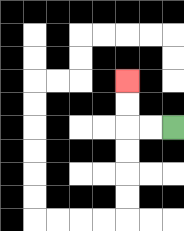{'start': '[7, 5]', 'end': '[5, 3]', 'path_directions': 'L,L,U,U', 'path_coordinates': '[[7, 5], [6, 5], [5, 5], [5, 4], [5, 3]]'}